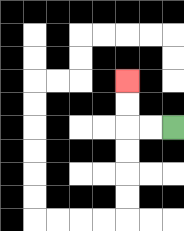{'start': '[7, 5]', 'end': '[5, 3]', 'path_directions': 'L,L,U,U', 'path_coordinates': '[[7, 5], [6, 5], [5, 5], [5, 4], [5, 3]]'}